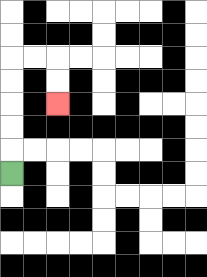{'start': '[0, 7]', 'end': '[2, 4]', 'path_directions': 'U,U,U,U,U,R,R,D,D', 'path_coordinates': '[[0, 7], [0, 6], [0, 5], [0, 4], [0, 3], [0, 2], [1, 2], [2, 2], [2, 3], [2, 4]]'}